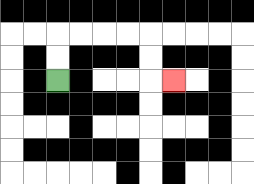{'start': '[2, 3]', 'end': '[7, 3]', 'path_directions': 'U,U,R,R,R,R,D,D,R', 'path_coordinates': '[[2, 3], [2, 2], [2, 1], [3, 1], [4, 1], [5, 1], [6, 1], [6, 2], [6, 3], [7, 3]]'}